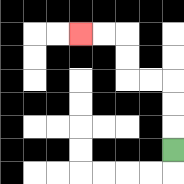{'start': '[7, 6]', 'end': '[3, 1]', 'path_directions': 'U,U,U,L,L,U,U,L,L', 'path_coordinates': '[[7, 6], [7, 5], [7, 4], [7, 3], [6, 3], [5, 3], [5, 2], [5, 1], [4, 1], [3, 1]]'}